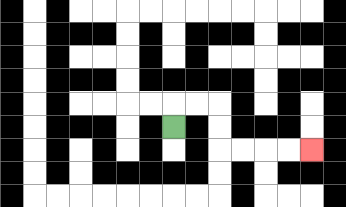{'start': '[7, 5]', 'end': '[13, 6]', 'path_directions': 'U,R,R,D,D,R,R,R,R', 'path_coordinates': '[[7, 5], [7, 4], [8, 4], [9, 4], [9, 5], [9, 6], [10, 6], [11, 6], [12, 6], [13, 6]]'}